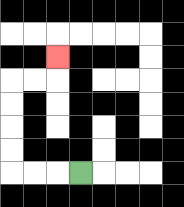{'start': '[3, 7]', 'end': '[2, 2]', 'path_directions': 'L,L,L,U,U,U,U,R,R,U', 'path_coordinates': '[[3, 7], [2, 7], [1, 7], [0, 7], [0, 6], [0, 5], [0, 4], [0, 3], [1, 3], [2, 3], [2, 2]]'}